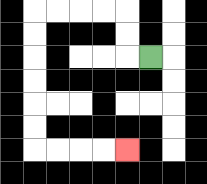{'start': '[6, 2]', 'end': '[5, 6]', 'path_directions': 'L,U,U,L,L,L,L,D,D,D,D,D,D,R,R,R,R', 'path_coordinates': '[[6, 2], [5, 2], [5, 1], [5, 0], [4, 0], [3, 0], [2, 0], [1, 0], [1, 1], [1, 2], [1, 3], [1, 4], [1, 5], [1, 6], [2, 6], [3, 6], [4, 6], [5, 6]]'}